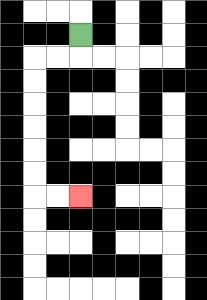{'start': '[3, 1]', 'end': '[3, 8]', 'path_directions': 'D,L,L,D,D,D,D,D,D,R,R', 'path_coordinates': '[[3, 1], [3, 2], [2, 2], [1, 2], [1, 3], [1, 4], [1, 5], [1, 6], [1, 7], [1, 8], [2, 8], [3, 8]]'}